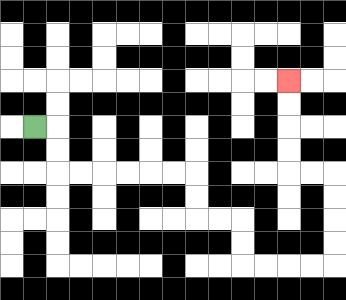{'start': '[1, 5]', 'end': '[12, 3]', 'path_directions': 'R,D,D,R,R,R,R,R,R,D,D,R,R,D,D,R,R,R,R,U,U,U,U,L,L,U,U,U,U', 'path_coordinates': '[[1, 5], [2, 5], [2, 6], [2, 7], [3, 7], [4, 7], [5, 7], [6, 7], [7, 7], [8, 7], [8, 8], [8, 9], [9, 9], [10, 9], [10, 10], [10, 11], [11, 11], [12, 11], [13, 11], [14, 11], [14, 10], [14, 9], [14, 8], [14, 7], [13, 7], [12, 7], [12, 6], [12, 5], [12, 4], [12, 3]]'}